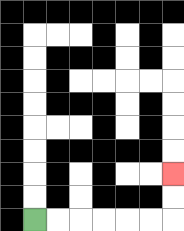{'start': '[1, 9]', 'end': '[7, 7]', 'path_directions': 'R,R,R,R,R,R,U,U', 'path_coordinates': '[[1, 9], [2, 9], [3, 9], [4, 9], [5, 9], [6, 9], [7, 9], [7, 8], [7, 7]]'}